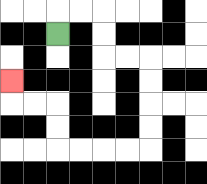{'start': '[2, 1]', 'end': '[0, 3]', 'path_directions': 'U,R,R,D,D,R,R,D,D,D,D,L,L,L,L,U,U,L,L,U', 'path_coordinates': '[[2, 1], [2, 0], [3, 0], [4, 0], [4, 1], [4, 2], [5, 2], [6, 2], [6, 3], [6, 4], [6, 5], [6, 6], [5, 6], [4, 6], [3, 6], [2, 6], [2, 5], [2, 4], [1, 4], [0, 4], [0, 3]]'}